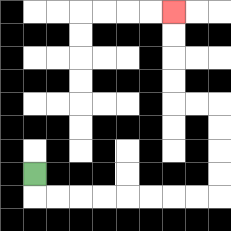{'start': '[1, 7]', 'end': '[7, 0]', 'path_directions': 'D,R,R,R,R,R,R,R,R,U,U,U,U,L,L,U,U,U,U', 'path_coordinates': '[[1, 7], [1, 8], [2, 8], [3, 8], [4, 8], [5, 8], [6, 8], [7, 8], [8, 8], [9, 8], [9, 7], [9, 6], [9, 5], [9, 4], [8, 4], [7, 4], [7, 3], [7, 2], [7, 1], [7, 0]]'}